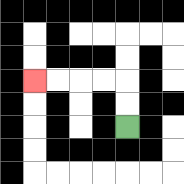{'start': '[5, 5]', 'end': '[1, 3]', 'path_directions': 'U,U,L,L,L,L', 'path_coordinates': '[[5, 5], [5, 4], [5, 3], [4, 3], [3, 3], [2, 3], [1, 3]]'}